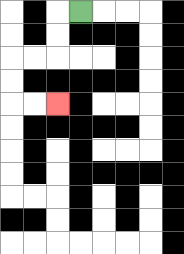{'start': '[3, 0]', 'end': '[2, 4]', 'path_directions': 'L,D,D,L,L,D,D,R,R', 'path_coordinates': '[[3, 0], [2, 0], [2, 1], [2, 2], [1, 2], [0, 2], [0, 3], [0, 4], [1, 4], [2, 4]]'}